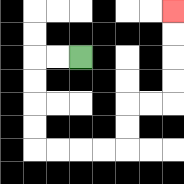{'start': '[3, 2]', 'end': '[7, 0]', 'path_directions': 'L,L,D,D,D,D,R,R,R,R,U,U,R,R,U,U,U,U', 'path_coordinates': '[[3, 2], [2, 2], [1, 2], [1, 3], [1, 4], [1, 5], [1, 6], [2, 6], [3, 6], [4, 6], [5, 6], [5, 5], [5, 4], [6, 4], [7, 4], [7, 3], [7, 2], [7, 1], [7, 0]]'}